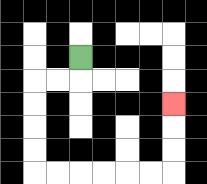{'start': '[3, 2]', 'end': '[7, 4]', 'path_directions': 'D,L,L,D,D,D,D,R,R,R,R,R,R,U,U,U', 'path_coordinates': '[[3, 2], [3, 3], [2, 3], [1, 3], [1, 4], [1, 5], [1, 6], [1, 7], [2, 7], [3, 7], [4, 7], [5, 7], [6, 7], [7, 7], [7, 6], [7, 5], [7, 4]]'}